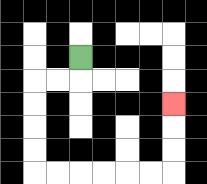{'start': '[3, 2]', 'end': '[7, 4]', 'path_directions': 'D,L,L,D,D,D,D,R,R,R,R,R,R,U,U,U', 'path_coordinates': '[[3, 2], [3, 3], [2, 3], [1, 3], [1, 4], [1, 5], [1, 6], [1, 7], [2, 7], [3, 7], [4, 7], [5, 7], [6, 7], [7, 7], [7, 6], [7, 5], [7, 4]]'}